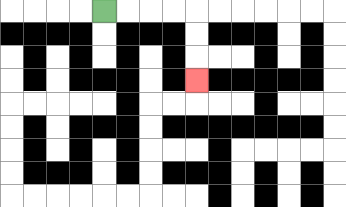{'start': '[4, 0]', 'end': '[8, 3]', 'path_directions': 'R,R,R,R,D,D,D', 'path_coordinates': '[[4, 0], [5, 0], [6, 0], [7, 0], [8, 0], [8, 1], [8, 2], [8, 3]]'}